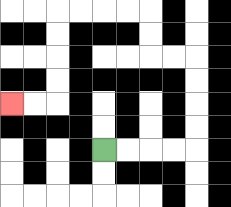{'start': '[4, 6]', 'end': '[0, 4]', 'path_directions': 'R,R,R,R,U,U,U,U,L,L,U,U,L,L,L,L,D,D,D,D,L,L', 'path_coordinates': '[[4, 6], [5, 6], [6, 6], [7, 6], [8, 6], [8, 5], [8, 4], [8, 3], [8, 2], [7, 2], [6, 2], [6, 1], [6, 0], [5, 0], [4, 0], [3, 0], [2, 0], [2, 1], [2, 2], [2, 3], [2, 4], [1, 4], [0, 4]]'}